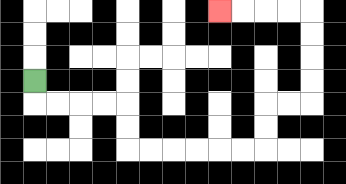{'start': '[1, 3]', 'end': '[9, 0]', 'path_directions': 'D,R,R,R,R,D,D,R,R,R,R,R,R,U,U,R,R,U,U,U,U,L,L,L,L', 'path_coordinates': '[[1, 3], [1, 4], [2, 4], [3, 4], [4, 4], [5, 4], [5, 5], [5, 6], [6, 6], [7, 6], [8, 6], [9, 6], [10, 6], [11, 6], [11, 5], [11, 4], [12, 4], [13, 4], [13, 3], [13, 2], [13, 1], [13, 0], [12, 0], [11, 0], [10, 0], [9, 0]]'}